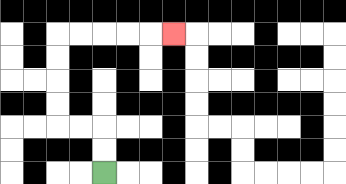{'start': '[4, 7]', 'end': '[7, 1]', 'path_directions': 'U,U,L,L,U,U,U,U,R,R,R,R,R', 'path_coordinates': '[[4, 7], [4, 6], [4, 5], [3, 5], [2, 5], [2, 4], [2, 3], [2, 2], [2, 1], [3, 1], [4, 1], [5, 1], [6, 1], [7, 1]]'}